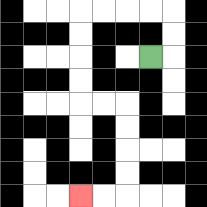{'start': '[6, 2]', 'end': '[3, 8]', 'path_directions': 'R,U,U,L,L,L,L,D,D,D,D,R,R,D,D,D,D,L,L', 'path_coordinates': '[[6, 2], [7, 2], [7, 1], [7, 0], [6, 0], [5, 0], [4, 0], [3, 0], [3, 1], [3, 2], [3, 3], [3, 4], [4, 4], [5, 4], [5, 5], [5, 6], [5, 7], [5, 8], [4, 8], [3, 8]]'}